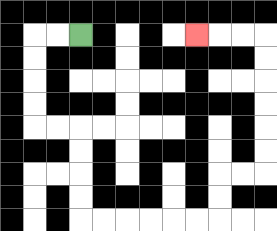{'start': '[3, 1]', 'end': '[8, 1]', 'path_directions': 'L,L,D,D,D,D,R,R,D,D,D,D,R,R,R,R,R,R,U,U,R,R,U,U,U,U,U,U,L,L,L', 'path_coordinates': '[[3, 1], [2, 1], [1, 1], [1, 2], [1, 3], [1, 4], [1, 5], [2, 5], [3, 5], [3, 6], [3, 7], [3, 8], [3, 9], [4, 9], [5, 9], [6, 9], [7, 9], [8, 9], [9, 9], [9, 8], [9, 7], [10, 7], [11, 7], [11, 6], [11, 5], [11, 4], [11, 3], [11, 2], [11, 1], [10, 1], [9, 1], [8, 1]]'}